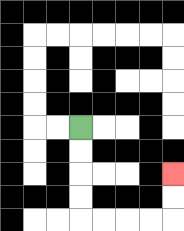{'start': '[3, 5]', 'end': '[7, 7]', 'path_directions': 'D,D,D,D,R,R,R,R,U,U', 'path_coordinates': '[[3, 5], [3, 6], [3, 7], [3, 8], [3, 9], [4, 9], [5, 9], [6, 9], [7, 9], [7, 8], [7, 7]]'}